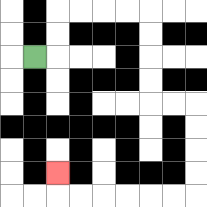{'start': '[1, 2]', 'end': '[2, 7]', 'path_directions': 'R,U,U,R,R,R,R,D,D,D,D,R,R,D,D,D,D,L,L,L,L,L,L,U', 'path_coordinates': '[[1, 2], [2, 2], [2, 1], [2, 0], [3, 0], [4, 0], [5, 0], [6, 0], [6, 1], [6, 2], [6, 3], [6, 4], [7, 4], [8, 4], [8, 5], [8, 6], [8, 7], [8, 8], [7, 8], [6, 8], [5, 8], [4, 8], [3, 8], [2, 8], [2, 7]]'}